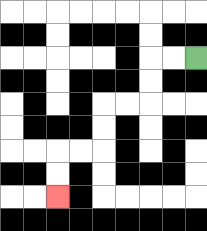{'start': '[8, 2]', 'end': '[2, 8]', 'path_directions': 'L,L,D,D,L,L,D,D,L,L,D,D', 'path_coordinates': '[[8, 2], [7, 2], [6, 2], [6, 3], [6, 4], [5, 4], [4, 4], [4, 5], [4, 6], [3, 6], [2, 6], [2, 7], [2, 8]]'}